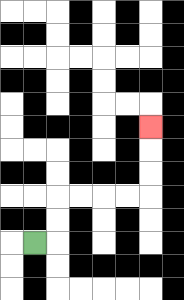{'start': '[1, 10]', 'end': '[6, 5]', 'path_directions': 'R,U,U,R,R,R,R,U,U,U', 'path_coordinates': '[[1, 10], [2, 10], [2, 9], [2, 8], [3, 8], [4, 8], [5, 8], [6, 8], [6, 7], [6, 6], [6, 5]]'}